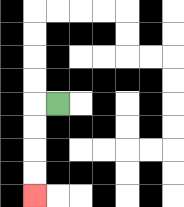{'start': '[2, 4]', 'end': '[1, 8]', 'path_directions': 'L,D,D,D,D', 'path_coordinates': '[[2, 4], [1, 4], [1, 5], [1, 6], [1, 7], [1, 8]]'}